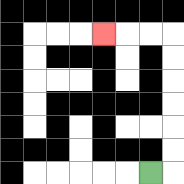{'start': '[6, 7]', 'end': '[4, 1]', 'path_directions': 'R,U,U,U,U,U,U,L,L,L', 'path_coordinates': '[[6, 7], [7, 7], [7, 6], [7, 5], [7, 4], [7, 3], [7, 2], [7, 1], [6, 1], [5, 1], [4, 1]]'}